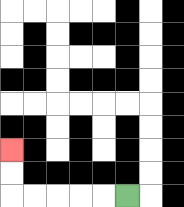{'start': '[5, 8]', 'end': '[0, 6]', 'path_directions': 'L,L,L,L,L,U,U', 'path_coordinates': '[[5, 8], [4, 8], [3, 8], [2, 8], [1, 8], [0, 8], [0, 7], [0, 6]]'}